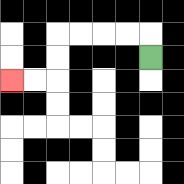{'start': '[6, 2]', 'end': '[0, 3]', 'path_directions': 'U,L,L,L,L,D,D,L,L', 'path_coordinates': '[[6, 2], [6, 1], [5, 1], [4, 1], [3, 1], [2, 1], [2, 2], [2, 3], [1, 3], [0, 3]]'}